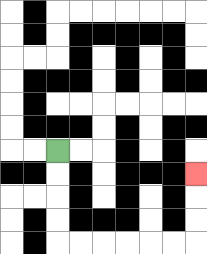{'start': '[2, 6]', 'end': '[8, 7]', 'path_directions': 'D,D,D,D,R,R,R,R,R,R,U,U,U', 'path_coordinates': '[[2, 6], [2, 7], [2, 8], [2, 9], [2, 10], [3, 10], [4, 10], [5, 10], [6, 10], [7, 10], [8, 10], [8, 9], [8, 8], [8, 7]]'}